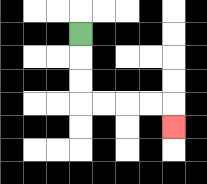{'start': '[3, 1]', 'end': '[7, 5]', 'path_directions': 'D,D,D,R,R,R,R,D', 'path_coordinates': '[[3, 1], [3, 2], [3, 3], [3, 4], [4, 4], [5, 4], [6, 4], [7, 4], [7, 5]]'}